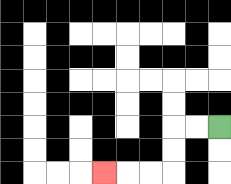{'start': '[9, 5]', 'end': '[4, 7]', 'path_directions': 'L,L,D,D,L,L,L', 'path_coordinates': '[[9, 5], [8, 5], [7, 5], [7, 6], [7, 7], [6, 7], [5, 7], [4, 7]]'}